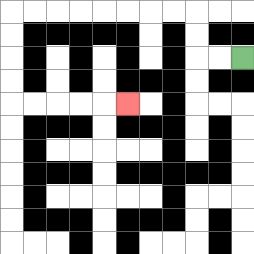{'start': '[10, 2]', 'end': '[5, 4]', 'path_directions': 'L,L,U,U,L,L,L,L,L,L,L,L,D,D,D,D,R,R,R,R,R', 'path_coordinates': '[[10, 2], [9, 2], [8, 2], [8, 1], [8, 0], [7, 0], [6, 0], [5, 0], [4, 0], [3, 0], [2, 0], [1, 0], [0, 0], [0, 1], [0, 2], [0, 3], [0, 4], [1, 4], [2, 4], [3, 4], [4, 4], [5, 4]]'}